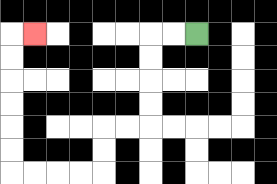{'start': '[8, 1]', 'end': '[1, 1]', 'path_directions': 'L,L,D,D,D,D,L,L,D,D,L,L,L,L,U,U,U,U,U,U,R', 'path_coordinates': '[[8, 1], [7, 1], [6, 1], [6, 2], [6, 3], [6, 4], [6, 5], [5, 5], [4, 5], [4, 6], [4, 7], [3, 7], [2, 7], [1, 7], [0, 7], [0, 6], [0, 5], [0, 4], [0, 3], [0, 2], [0, 1], [1, 1]]'}